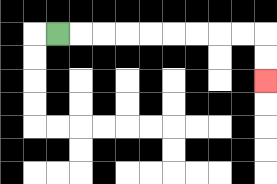{'start': '[2, 1]', 'end': '[11, 3]', 'path_directions': 'R,R,R,R,R,R,R,R,R,D,D', 'path_coordinates': '[[2, 1], [3, 1], [4, 1], [5, 1], [6, 1], [7, 1], [8, 1], [9, 1], [10, 1], [11, 1], [11, 2], [11, 3]]'}